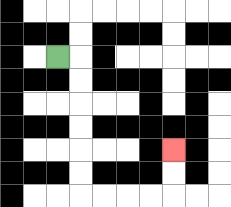{'start': '[2, 2]', 'end': '[7, 6]', 'path_directions': 'R,D,D,D,D,D,D,R,R,R,R,U,U', 'path_coordinates': '[[2, 2], [3, 2], [3, 3], [3, 4], [3, 5], [3, 6], [3, 7], [3, 8], [4, 8], [5, 8], [6, 8], [7, 8], [7, 7], [7, 6]]'}